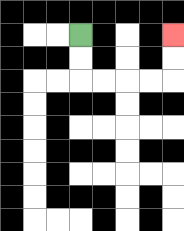{'start': '[3, 1]', 'end': '[7, 1]', 'path_directions': 'D,D,R,R,R,R,U,U', 'path_coordinates': '[[3, 1], [3, 2], [3, 3], [4, 3], [5, 3], [6, 3], [7, 3], [7, 2], [7, 1]]'}